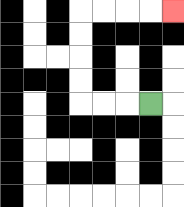{'start': '[6, 4]', 'end': '[7, 0]', 'path_directions': 'L,L,L,U,U,U,U,R,R,R,R', 'path_coordinates': '[[6, 4], [5, 4], [4, 4], [3, 4], [3, 3], [3, 2], [3, 1], [3, 0], [4, 0], [5, 0], [6, 0], [7, 0]]'}